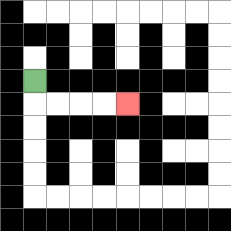{'start': '[1, 3]', 'end': '[5, 4]', 'path_directions': 'D,R,R,R,R', 'path_coordinates': '[[1, 3], [1, 4], [2, 4], [3, 4], [4, 4], [5, 4]]'}